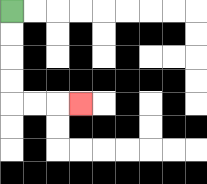{'start': '[0, 0]', 'end': '[3, 4]', 'path_directions': 'D,D,D,D,R,R,R', 'path_coordinates': '[[0, 0], [0, 1], [0, 2], [0, 3], [0, 4], [1, 4], [2, 4], [3, 4]]'}